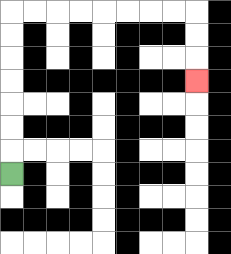{'start': '[0, 7]', 'end': '[8, 3]', 'path_directions': 'U,U,U,U,U,U,U,R,R,R,R,R,R,R,R,D,D,D', 'path_coordinates': '[[0, 7], [0, 6], [0, 5], [0, 4], [0, 3], [0, 2], [0, 1], [0, 0], [1, 0], [2, 0], [3, 0], [4, 0], [5, 0], [6, 0], [7, 0], [8, 0], [8, 1], [8, 2], [8, 3]]'}